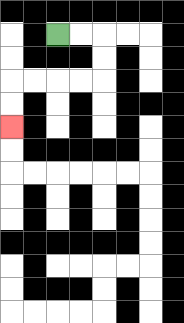{'start': '[2, 1]', 'end': '[0, 5]', 'path_directions': 'R,R,D,D,L,L,L,L,D,D', 'path_coordinates': '[[2, 1], [3, 1], [4, 1], [4, 2], [4, 3], [3, 3], [2, 3], [1, 3], [0, 3], [0, 4], [0, 5]]'}